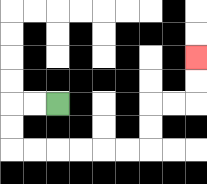{'start': '[2, 4]', 'end': '[8, 2]', 'path_directions': 'L,L,D,D,R,R,R,R,R,R,U,U,R,R,U,U', 'path_coordinates': '[[2, 4], [1, 4], [0, 4], [0, 5], [0, 6], [1, 6], [2, 6], [3, 6], [4, 6], [5, 6], [6, 6], [6, 5], [6, 4], [7, 4], [8, 4], [8, 3], [8, 2]]'}